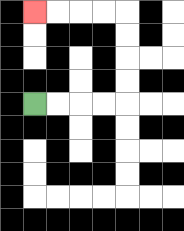{'start': '[1, 4]', 'end': '[1, 0]', 'path_directions': 'R,R,R,R,U,U,U,U,L,L,L,L', 'path_coordinates': '[[1, 4], [2, 4], [3, 4], [4, 4], [5, 4], [5, 3], [5, 2], [5, 1], [5, 0], [4, 0], [3, 0], [2, 0], [1, 0]]'}